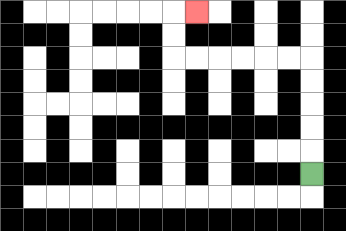{'start': '[13, 7]', 'end': '[8, 0]', 'path_directions': 'U,U,U,U,U,L,L,L,L,L,L,U,U,R', 'path_coordinates': '[[13, 7], [13, 6], [13, 5], [13, 4], [13, 3], [13, 2], [12, 2], [11, 2], [10, 2], [9, 2], [8, 2], [7, 2], [7, 1], [7, 0], [8, 0]]'}